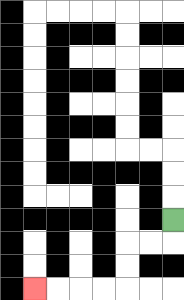{'start': '[7, 9]', 'end': '[1, 12]', 'path_directions': 'D,L,L,D,D,L,L,L,L', 'path_coordinates': '[[7, 9], [7, 10], [6, 10], [5, 10], [5, 11], [5, 12], [4, 12], [3, 12], [2, 12], [1, 12]]'}